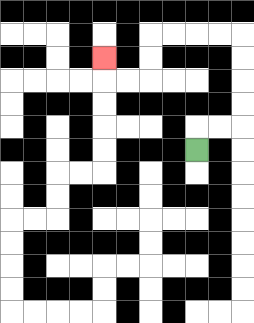{'start': '[8, 6]', 'end': '[4, 2]', 'path_directions': 'U,R,R,U,U,U,U,L,L,L,L,D,D,L,L,U', 'path_coordinates': '[[8, 6], [8, 5], [9, 5], [10, 5], [10, 4], [10, 3], [10, 2], [10, 1], [9, 1], [8, 1], [7, 1], [6, 1], [6, 2], [6, 3], [5, 3], [4, 3], [4, 2]]'}